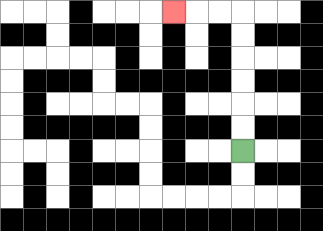{'start': '[10, 6]', 'end': '[7, 0]', 'path_directions': 'U,U,U,U,U,U,L,L,L', 'path_coordinates': '[[10, 6], [10, 5], [10, 4], [10, 3], [10, 2], [10, 1], [10, 0], [9, 0], [8, 0], [7, 0]]'}